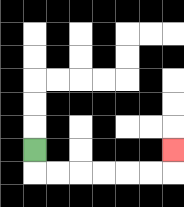{'start': '[1, 6]', 'end': '[7, 6]', 'path_directions': 'D,R,R,R,R,R,R,U', 'path_coordinates': '[[1, 6], [1, 7], [2, 7], [3, 7], [4, 7], [5, 7], [6, 7], [7, 7], [7, 6]]'}